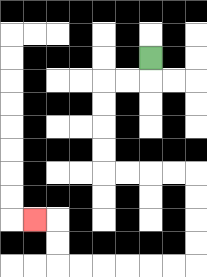{'start': '[6, 2]', 'end': '[1, 9]', 'path_directions': 'D,L,L,D,D,D,D,R,R,R,R,D,D,D,D,L,L,L,L,L,L,U,U,L', 'path_coordinates': '[[6, 2], [6, 3], [5, 3], [4, 3], [4, 4], [4, 5], [4, 6], [4, 7], [5, 7], [6, 7], [7, 7], [8, 7], [8, 8], [8, 9], [8, 10], [8, 11], [7, 11], [6, 11], [5, 11], [4, 11], [3, 11], [2, 11], [2, 10], [2, 9], [1, 9]]'}